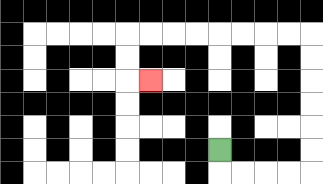{'start': '[9, 6]', 'end': '[6, 3]', 'path_directions': 'D,R,R,R,R,U,U,U,U,U,U,L,L,L,L,L,L,L,L,D,D,R', 'path_coordinates': '[[9, 6], [9, 7], [10, 7], [11, 7], [12, 7], [13, 7], [13, 6], [13, 5], [13, 4], [13, 3], [13, 2], [13, 1], [12, 1], [11, 1], [10, 1], [9, 1], [8, 1], [7, 1], [6, 1], [5, 1], [5, 2], [5, 3], [6, 3]]'}